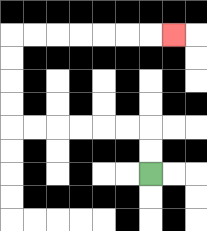{'start': '[6, 7]', 'end': '[7, 1]', 'path_directions': 'U,U,L,L,L,L,L,L,U,U,U,U,R,R,R,R,R,R,R', 'path_coordinates': '[[6, 7], [6, 6], [6, 5], [5, 5], [4, 5], [3, 5], [2, 5], [1, 5], [0, 5], [0, 4], [0, 3], [0, 2], [0, 1], [1, 1], [2, 1], [3, 1], [4, 1], [5, 1], [6, 1], [7, 1]]'}